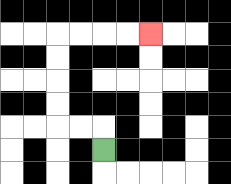{'start': '[4, 6]', 'end': '[6, 1]', 'path_directions': 'U,L,L,U,U,U,U,R,R,R,R', 'path_coordinates': '[[4, 6], [4, 5], [3, 5], [2, 5], [2, 4], [2, 3], [2, 2], [2, 1], [3, 1], [4, 1], [5, 1], [6, 1]]'}